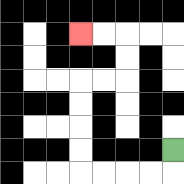{'start': '[7, 6]', 'end': '[3, 1]', 'path_directions': 'D,L,L,L,L,U,U,U,U,R,R,U,U,L,L', 'path_coordinates': '[[7, 6], [7, 7], [6, 7], [5, 7], [4, 7], [3, 7], [3, 6], [3, 5], [3, 4], [3, 3], [4, 3], [5, 3], [5, 2], [5, 1], [4, 1], [3, 1]]'}